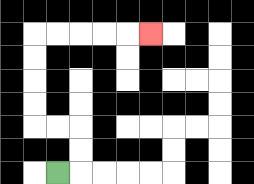{'start': '[2, 7]', 'end': '[6, 1]', 'path_directions': 'R,U,U,L,L,U,U,U,U,R,R,R,R,R', 'path_coordinates': '[[2, 7], [3, 7], [3, 6], [3, 5], [2, 5], [1, 5], [1, 4], [1, 3], [1, 2], [1, 1], [2, 1], [3, 1], [4, 1], [5, 1], [6, 1]]'}